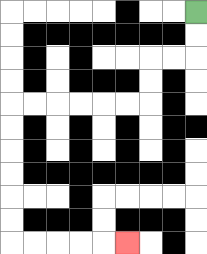{'start': '[8, 0]', 'end': '[5, 10]', 'path_directions': 'D,D,L,L,D,D,L,L,L,L,L,L,D,D,D,D,D,D,R,R,R,R,R', 'path_coordinates': '[[8, 0], [8, 1], [8, 2], [7, 2], [6, 2], [6, 3], [6, 4], [5, 4], [4, 4], [3, 4], [2, 4], [1, 4], [0, 4], [0, 5], [0, 6], [0, 7], [0, 8], [0, 9], [0, 10], [1, 10], [2, 10], [3, 10], [4, 10], [5, 10]]'}